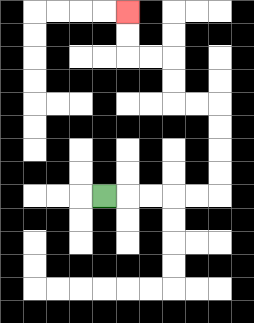{'start': '[4, 8]', 'end': '[5, 0]', 'path_directions': 'R,R,R,R,R,U,U,U,U,L,L,U,U,L,L,U,U', 'path_coordinates': '[[4, 8], [5, 8], [6, 8], [7, 8], [8, 8], [9, 8], [9, 7], [9, 6], [9, 5], [9, 4], [8, 4], [7, 4], [7, 3], [7, 2], [6, 2], [5, 2], [5, 1], [5, 0]]'}